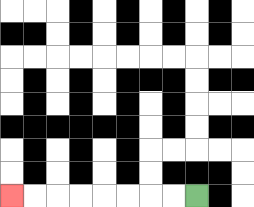{'start': '[8, 8]', 'end': '[0, 8]', 'path_directions': 'L,L,L,L,L,L,L,L', 'path_coordinates': '[[8, 8], [7, 8], [6, 8], [5, 8], [4, 8], [3, 8], [2, 8], [1, 8], [0, 8]]'}